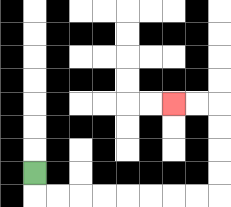{'start': '[1, 7]', 'end': '[7, 4]', 'path_directions': 'D,R,R,R,R,R,R,R,R,U,U,U,U,L,L', 'path_coordinates': '[[1, 7], [1, 8], [2, 8], [3, 8], [4, 8], [5, 8], [6, 8], [7, 8], [8, 8], [9, 8], [9, 7], [9, 6], [9, 5], [9, 4], [8, 4], [7, 4]]'}